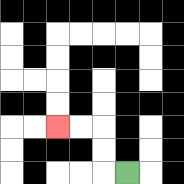{'start': '[5, 7]', 'end': '[2, 5]', 'path_directions': 'L,U,U,L,L', 'path_coordinates': '[[5, 7], [4, 7], [4, 6], [4, 5], [3, 5], [2, 5]]'}